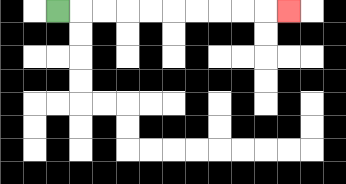{'start': '[2, 0]', 'end': '[12, 0]', 'path_directions': 'R,R,R,R,R,R,R,R,R,R', 'path_coordinates': '[[2, 0], [3, 0], [4, 0], [5, 0], [6, 0], [7, 0], [8, 0], [9, 0], [10, 0], [11, 0], [12, 0]]'}